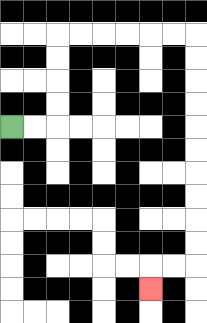{'start': '[0, 5]', 'end': '[6, 12]', 'path_directions': 'R,R,U,U,U,U,R,R,R,R,R,R,D,D,D,D,D,D,D,D,D,D,L,L,D', 'path_coordinates': '[[0, 5], [1, 5], [2, 5], [2, 4], [2, 3], [2, 2], [2, 1], [3, 1], [4, 1], [5, 1], [6, 1], [7, 1], [8, 1], [8, 2], [8, 3], [8, 4], [8, 5], [8, 6], [8, 7], [8, 8], [8, 9], [8, 10], [8, 11], [7, 11], [6, 11], [6, 12]]'}